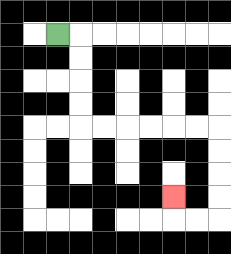{'start': '[2, 1]', 'end': '[7, 8]', 'path_directions': 'R,D,D,D,D,R,R,R,R,R,R,D,D,D,D,L,L,U', 'path_coordinates': '[[2, 1], [3, 1], [3, 2], [3, 3], [3, 4], [3, 5], [4, 5], [5, 5], [6, 5], [7, 5], [8, 5], [9, 5], [9, 6], [9, 7], [9, 8], [9, 9], [8, 9], [7, 9], [7, 8]]'}